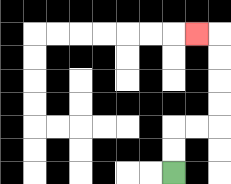{'start': '[7, 7]', 'end': '[8, 1]', 'path_directions': 'U,U,R,R,U,U,U,U,L', 'path_coordinates': '[[7, 7], [7, 6], [7, 5], [8, 5], [9, 5], [9, 4], [9, 3], [9, 2], [9, 1], [8, 1]]'}